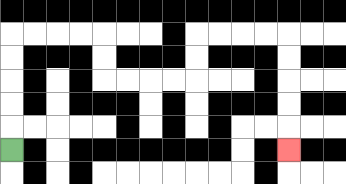{'start': '[0, 6]', 'end': '[12, 6]', 'path_directions': 'U,U,U,U,U,R,R,R,R,D,D,R,R,R,R,U,U,R,R,R,R,D,D,D,D,D', 'path_coordinates': '[[0, 6], [0, 5], [0, 4], [0, 3], [0, 2], [0, 1], [1, 1], [2, 1], [3, 1], [4, 1], [4, 2], [4, 3], [5, 3], [6, 3], [7, 3], [8, 3], [8, 2], [8, 1], [9, 1], [10, 1], [11, 1], [12, 1], [12, 2], [12, 3], [12, 4], [12, 5], [12, 6]]'}